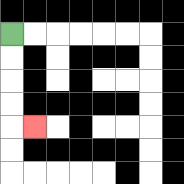{'start': '[0, 1]', 'end': '[1, 5]', 'path_directions': 'D,D,D,D,R', 'path_coordinates': '[[0, 1], [0, 2], [0, 3], [0, 4], [0, 5], [1, 5]]'}